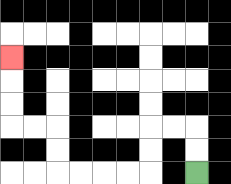{'start': '[8, 7]', 'end': '[0, 2]', 'path_directions': 'U,U,L,L,D,D,L,L,L,L,U,U,L,L,U,U,U', 'path_coordinates': '[[8, 7], [8, 6], [8, 5], [7, 5], [6, 5], [6, 6], [6, 7], [5, 7], [4, 7], [3, 7], [2, 7], [2, 6], [2, 5], [1, 5], [0, 5], [0, 4], [0, 3], [0, 2]]'}